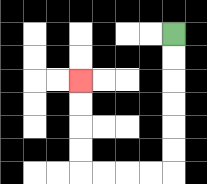{'start': '[7, 1]', 'end': '[3, 3]', 'path_directions': 'D,D,D,D,D,D,L,L,L,L,U,U,U,U', 'path_coordinates': '[[7, 1], [7, 2], [7, 3], [7, 4], [7, 5], [7, 6], [7, 7], [6, 7], [5, 7], [4, 7], [3, 7], [3, 6], [3, 5], [3, 4], [3, 3]]'}